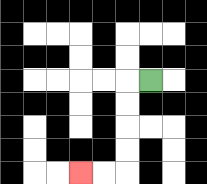{'start': '[6, 3]', 'end': '[3, 7]', 'path_directions': 'L,D,D,D,D,L,L', 'path_coordinates': '[[6, 3], [5, 3], [5, 4], [5, 5], [5, 6], [5, 7], [4, 7], [3, 7]]'}